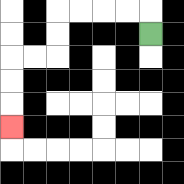{'start': '[6, 1]', 'end': '[0, 5]', 'path_directions': 'U,L,L,L,L,D,D,L,L,D,D,D', 'path_coordinates': '[[6, 1], [6, 0], [5, 0], [4, 0], [3, 0], [2, 0], [2, 1], [2, 2], [1, 2], [0, 2], [0, 3], [0, 4], [0, 5]]'}